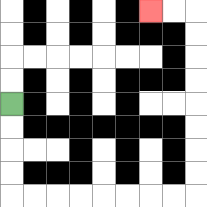{'start': '[0, 4]', 'end': '[6, 0]', 'path_directions': 'D,D,D,D,R,R,R,R,R,R,R,R,U,U,U,U,U,U,U,U,L,L', 'path_coordinates': '[[0, 4], [0, 5], [0, 6], [0, 7], [0, 8], [1, 8], [2, 8], [3, 8], [4, 8], [5, 8], [6, 8], [7, 8], [8, 8], [8, 7], [8, 6], [8, 5], [8, 4], [8, 3], [8, 2], [8, 1], [8, 0], [7, 0], [6, 0]]'}